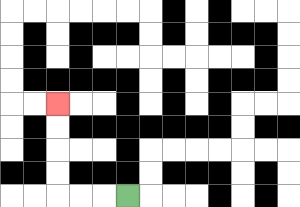{'start': '[5, 8]', 'end': '[2, 4]', 'path_directions': 'L,L,L,U,U,U,U', 'path_coordinates': '[[5, 8], [4, 8], [3, 8], [2, 8], [2, 7], [2, 6], [2, 5], [2, 4]]'}